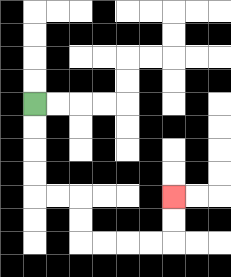{'start': '[1, 4]', 'end': '[7, 8]', 'path_directions': 'D,D,D,D,R,R,D,D,R,R,R,R,U,U', 'path_coordinates': '[[1, 4], [1, 5], [1, 6], [1, 7], [1, 8], [2, 8], [3, 8], [3, 9], [3, 10], [4, 10], [5, 10], [6, 10], [7, 10], [7, 9], [7, 8]]'}